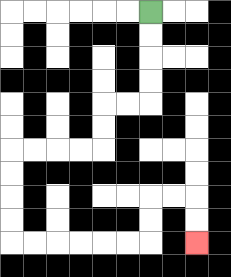{'start': '[6, 0]', 'end': '[8, 10]', 'path_directions': 'D,D,D,D,L,L,D,D,L,L,L,L,D,D,D,D,R,R,R,R,R,R,U,U,R,R,D,D', 'path_coordinates': '[[6, 0], [6, 1], [6, 2], [6, 3], [6, 4], [5, 4], [4, 4], [4, 5], [4, 6], [3, 6], [2, 6], [1, 6], [0, 6], [0, 7], [0, 8], [0, 9], [0, 10], [1, 10], [2, 10], [3, 10], [4, 10], [5, 10], [6, 10], [6, 9], [6, 8], [7, 8], [8, 8], [8, 9], [8, 10]]'}